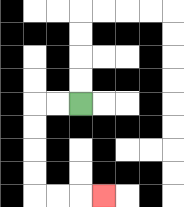{'start': '[3, 4]', 'end': '[4, 8]', 'path_directions': 'L,L,D,D,D,D,R,R,R', 'path_coordinates': '[[3, 4], [2, 4], [1, 4], [1, 5], [1, 6], [1, 7], [1, 8], [2, 8], [3, 8], [4, 8]]'}